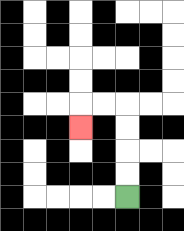{'start': '[5, 8]', 'end': '[3, 5]', 'path_directions': 'U,U,U,U,L,L,D', 'path_coordinates': '[[5, 8], [5, 7], [5, 6], [5, 5], [5, 4], [4, 4], [3, 4], [3, 5]]'}